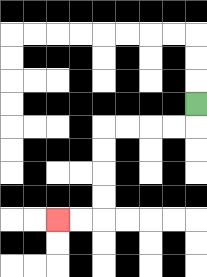{'start': '[8, 4]', 'end': '[2, 9]', 'path_directions': 'D,L,L,L,L,D,D,D,D,L,L', 'path_coordinates': '[[8, 4], [8, 5], [7, 5], [6, 5], [5, 5], [4, 5], [4, 6], [4, 7], [4, 8], [4, 9], [3, 9], [2, 9]]'}